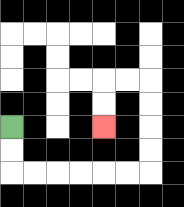{'start': '[0, 5]', 'end': '[4, 5]', 'path_directions': 'D,D,R,R,R,R,R,R,U,U,U,U,L,L,D,D', 'path_coordinates': '[[0, 5], [0, 6], [0, 7], [1, 7], [2, 7], [3, 7], [4, 7], [5, 7], [6, 7], [6, 6], [6, 5], [6, 4], [6, 3], [5, 3], [4, 3], [4, 4], [4, 5]]'}